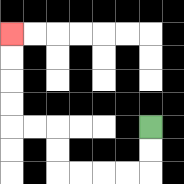{'start': '[6, 5]', 'end': '[0, 1]', 'path_directions': 'D,D,L,L,L,L,U,U,L,L,U,U,U,U', 'path_coordinates': '[[6, 5], [6, 6], [6, 7], [5, 7], [4, 7], [3, 7], [2, 7], [2, 6], [2, 5], [1, 5], [0, 5], [0, 4], [0, 3], [0, 2], [0, 1]]'}